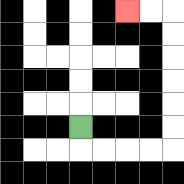{'start': '[3, 5]', 'end': '[5, 0]', 'path_directions': 'D,R,R,R,R,U,U,U,U,U,U,L,L', 'path_coordinates': '[[3, 5], [3, 6], [4, 6], [5, 6], [6, 6], [7, 6], [7, 5], [7, 4], [7, 3], [7, 2], [7, 1], [7, 0], [6, 0], [5, 0]]'}